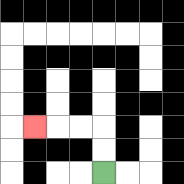{'start': '[4, 7]', 'end': '[1, 5]', 'path_directions': 'U,U,L,L,L', 'path_coordinates': '[[4, 7], [4, 6], [4, 5], [3, 5], [2, 5], [1, 5]]'}